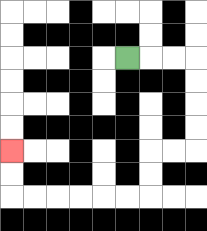{'start': '[5, 2]', 'end': '[0, 6]', 'path_directions': 'R,R,R,D,D,D,D,L,L,D,D,L,L,L,L,L,L,U,U', 'path_coordinates': '[[5, 2], [6, 2], [7, 2], [8, 2], [8, 3], [8, 4], [8, 5], [8, 6], [7, 6], [6, 6], [6, 7], [6, 8], [5, 8], [4, 8], [3, 8], [2, 8], [1, 8], [0, 8], [0, 7], [0, 6]]'}